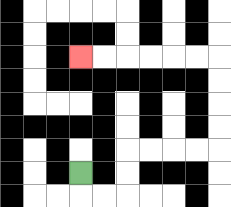{'start': '[3, 7]', 'end': '[3, 2]', 'path_directions': 'D,R,R,U,U,R,R,R,R,U,U,U,U,L,L,L,L,L,L', 'path_coordinates': '[[3, 7], [3, 8], [4, 8], [5, 8], [5, 7], [5, 6], [6, 6], [7, 6], [8, 6], [9, 6], [9, 5], [9, 4], [9, 3], [9, 2], [8, 2], [7, 2], [6, 2], [5, 2], [4, 2], [3, 2]]'}